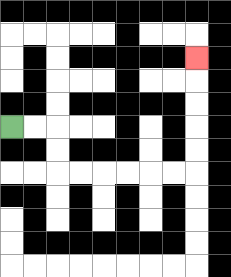{'start': '[0, 5]', 'end': '[8, 2]', 'path_directions': 'R,R,D,D,R,R,R,R,R,R,U,U,U,U,U', 'path_coordinates': '[[0, 5], [1, 5], [2, 5], [2, 6], [2, 7], [3, 7], [4, 7], [5, 7], [6, 7], [7, 7], [8, 7], [8, 6], [8, 5], [8, 4], [8, 3], [8, 2]]'}